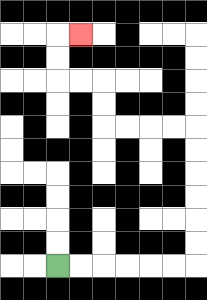{'start': '[2, 11]', 'end': '[3, 1]', 'path_directions': 'R,R,R,R,R,R,U,U,U,U,U,U,L,L,L,L,U,U,L,L,U,U,R', 'path_coordinates': '[[2, 11], [3, 11], [4, 11], [5, 11], [6, 11], [7, 11], [8, 11], [8, 10], [8, 9], [8, 8], [8, 7], [8, 6], [8, 5], [7, 5], [6, 5], [5, 5], [4, 5], [4, 4], [4, 3], [3, 3], [2, 3], [2, 2], [2, 1], [3, 1]]'}